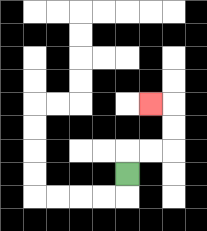{'start': '[5, 7]', 'end': '[6, 4]', 'path_directions': 'U,R,R,U,U,L', 'path_coordinates': '[[5, 7], [5, 6], [6, 6], [7, 6], [7, 5], [7, 4], [6, 4]]'}